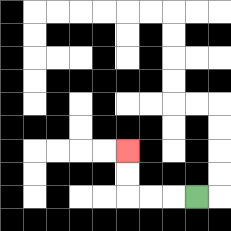{'start': '[8, 8]', 'end': '[5, 6]', 'path_directions': 'L,L,L,U,U', 'path_coordinates': '[[8, 8], [7, 8], [6, 8], [5, 8], [5, 7], [5, 6]]'}